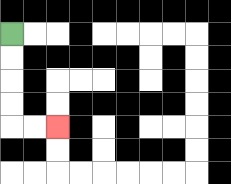{'start': '[0, 1]', 'end': '[2, 5]', 'path_directions': 'D,D,D,D,R,R', 'path_coordinates': '[[0, 1], [0, 2], [0, 3], [0, 4], [0, 5], [1, 5], [2, 5]]'}